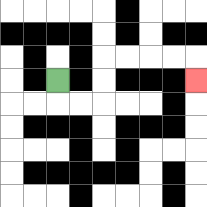{'start': '[2, 3]', 'end': '[8, 3]', 'path_directions': 'D,R,R,U,U,R,R,R,R,D', 'path_coordinates': '[[2, 3], [2, 4], [3, 4], [4, 4], [4, 3], [4, 2], [5, 2], [6, 2], [7, 2], [8, 2], [8, 3]]'}